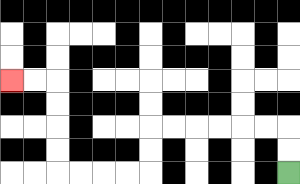{'start': '[12, 7]', 'end': '[0, 3]', 'path_directions': 'U,U,L,L,L,L,L,L,D,D,L,L,L,L,U,U,U,U,L,L', 'path_coordinates': '[[12, 7], [12, 6], [12, 5], [11, 5], [10, 5], [9, 5], [8, 5], [7, 5], [6, 5], [6, 6], [6, 7], [5, 7], [4, 7], [3, 7], [2, 7], [2, 6], [2, 5], [2, 4], [2, 3], [1, 3], [0, 3]]'}